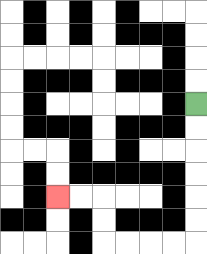{'start': '[8, 4]', 'end': '[2, 8]', 'path_directions': 'D,D,D,D,D,D,L,L,L,L,U,U,L,L', 'path_coordinates': '[[8, 4], [8, 5], [8, 6], [8, 7], [8, 8], [8, 9], [8, 10], [7, 10], [6, 10], [5, 10], [4, 10], [4, 9], [4, 8], [3, 8], [2, 8]]'}